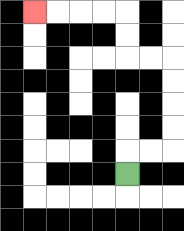{'start': '[5, 7]', 'end': '[1, 0]', 'path_directions': 'U,R,R,U,U,U,U,L,L,U,U,L,L,L,L', 'path_coordinates': '[[5, 7], [5, 6], [6, 6], [7, 6], [7, 5], [7, 4], [7, 3], [7, 2], [6, 2], [5, 2], [5, 1], [5, 0], [4, 0], [3, 0], [2, 0], [1, 0]]'}